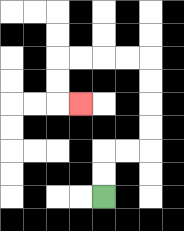{'start': '[4, 8]', 'end': '[3, 4]', 'path_directions': 'U,U,R,R,U,U,U,U,L,L,L,L,D,D,R', 'path_coordinates': '[[4, 8], [4, 7], [4, 6], [5, 6], [6, 6], [6, 5], [6, 4], [6, 3], [6, 2], [5, 2], [4, 2], [3, 2], [2, 2], [2, 3], [2, 4], [3, 4]]'}